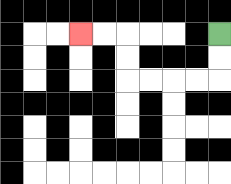{'start': '[9, 1]', 'end': '[3, 1]', 'path_directions': 'D,D,L,L,L,L,U,U,L,L', 'path_coordinates': '[[9, 1], [9, 2], [9, 3], [8, 3], [7, 3], [6, 3], [5, 3], [5, 2], [5, 1], [4, 1], [3, 1]]'}